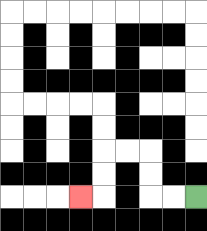{'start': '[8, 8]', 'end': '[3, 8]', 'path_directions': 'L,L,U,U,L,L,D,D,L', 'path_coordinates': '[[8, 8], [7, 8], [6, 8], [6, 7], [6, 6], [5, 6], [4, 6], [4, 7], [4, 8], [3, 8]]'}